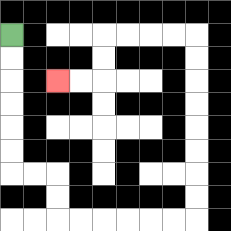{'start': '[0, 1]', 'end': '[2, 3]', 'path_directions': 'D,D,D,D,D,D,R,R,D,D,R,R,R,R,R,R,U,U,U,U,U,U,U,U,L,L,L,L,D,D,L,L', 'path_coordinates': '[[0, 1], [0, 2], [0, 3], [0, 4], [0, 5], [0, 6], [0, 7], [1, 7], [2, 7], [2, 8], [2, 9], [3, 9], [4, 9], [5, 9], [6, 9], [7, 9], [8, 9], [8, 8], [8, 7], [8, 6], [8, 5], [8, 4], [8, 3], [8, 2], [8, 1], [7, 1], [6, 1], [5, 1], [4, 1], [4, 2], [4, 3], [3, 3], [2, 3]]'}